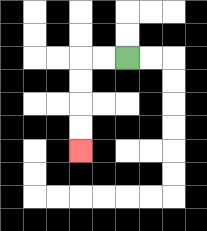{'start': '[5, 2]', 'end': '[3, 6]', 'path_directions': 'L,L,D,D,D,D', 'path_coordinates': '[[5, 2], [4, 2], [3, 2], [3, 3], [3, 4], [3, 5], [3, 6]]'}